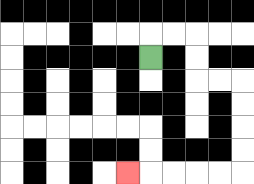{'start': '[6, 2]', 'end': '[5, 7]', 'path_directions': 'U,R,R,D,D,R,R,D,D,D,D,L,L,L,L,L', 'path_coordinates': '[[6, 2], [6, 1], [7, 1], [8, 1], [8, 2], [8, 3], [9, 3], [10, 3], [10, 4], [10, 5], [10, 6], [10, 7], [9, 7], [8, 7], [7, 7], [6, 7], [5, 7]]'}